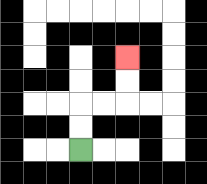{'start': '[3, 6]', 'end': '[5, 2]', 'path_directions': 'U,U,R,R,U,U', 'path_coordinates': '[[3, 6], [3, 5], [3, 4], [4, 4], [5, 4], [5, 3], [5, 2]]'}